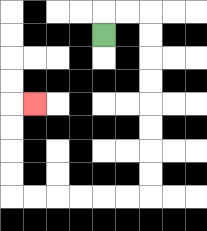{'start': '[4, 1]', 'end': '[1, 4]', 'path_directions': 'U,R,R,D,D,D,D,D,D,D,D,L,L,L,L,L,L,U,U,U,U,R', 'path_coordinates': '[[4, 1], [4, 0], [5, 0], [6, 0], [6, 1], [6, 2], [6, 3], [6, 4], [6, 5], [6, 6], [6, 7], [6, 8], [5, 8], [4, 8], [3, 8], [2, 8], [1, 8], [0, 8], [0, 7], [0, 6], [0, 5], [0, 4], [1, 4]]'}